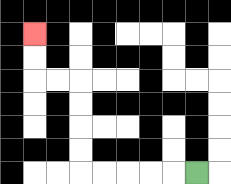{'start': '[8, 7]', 'end': '[1, 1]', 'path_directions': 'L,L,L,L,L,U,U,U,U,L,L,U,U', 'path_coordinates': '[[8, 7], [7, 7], [6, 7], [5, 7], [4, 7], [3, 7], [3, 6], [3, 5], [3, 4], [3, 3], [2, 3], [1, 3], [1, 2], [1, 1]]'}